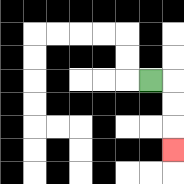{'start': '[6, 3]', 'end': '[7, 6]', 'path_directions': 'R,D,D,D', 'path_coordinates': '[[6, 3], [7, 3], [7, 4], [7, 5], [7, 6]]'}